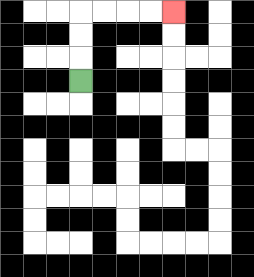{'start': '[3, 3]', 'end': '[7, 0]', 'path_directions': 'U,U,U,R,R,R,R', 'path_coordinates': '[[3, 3], [3, 2], [3, 1], [3, 0], [4, 0], [5, 0], [6, 0], [7, 0]]'}